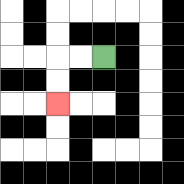{'start': '[4, 2]', 'end': '[2, 4]', 'path_directions': 'L,L,D,D', 'path_coordinates': '[[4, 2], [3, 2], [2, 2], [2, 3], [2, 4]]'}